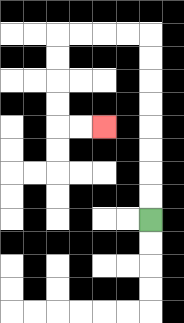{'start': '[6, 9]', 'end': '[4, 5]', 'path_directions': 'U,U,U,U,U,U,U,U,L,L,L,L,D,D,D,D,R,R', 'path_coordinates': '[[6, 9], [6, 8], [6, 7], [6, 6], [6, 5], [6, 4], [6, 3], [6, 2], [6, 1], [5, 1], [4, 1], [3, 1], [2, 1], [2, 2], [2, 3], [2, 4], [2, 5], [3, 5], [4, 5]]'}